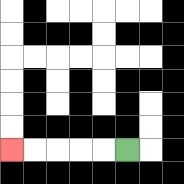{'start': '[5, 6]', 'end': '[0, 6]', 'path_directions': 'L,L,L,L,L', 'path_coordinates': '[[5, 6], [4, 6], [3, 6], [2, 6], [1, 6], [0, 6]]'}